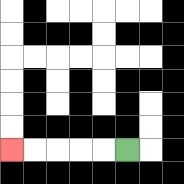{'start': '[5, 6]', 'end': '[0, 6]', 'path_directions': 'L,L,L,L,L', 'path_coordinates': '[[5, 6], [4, 6], [3, 6], [2, 6], [1, 6], [0, 6]]'}